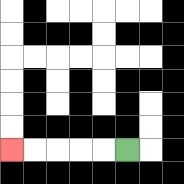{'start': '[5, 6]', 'end': '[0, 6]', 'path_directions': 'L,L,L,L,L', 'path_coordinates': '[[5, 6], [4, 6], [3, 6], [2, 6], [1, 6], [0, 6]]'}